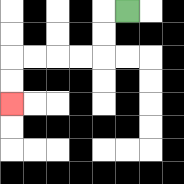{'start': '[5, 0]', 'end': '[0, 4]', 'path_directions': 'L,D,D,L,L,L,L,D,D', 'path_coordinates': '[[5, 0], [4, 0], [4, 1], [4, 2], [3, 2], [2, 2], [1, 2], [0, 2], [0, 3], [0, 4]]'}